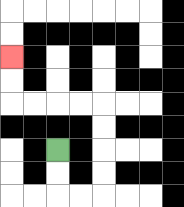{'start': '[2, 6]', 'end': '[0, 2]', 'path_directions': 'D,D,R,R,U,U,U,U,L,L,L,L,U,U', 'path_coordinates': '[[2, 6], [2, 7], [2, 8], [3, 8], [4, 8], [4, 7], [4, 6], [4, 5], [4, 4], [3, 4], [2, 4], [1, 4], [0, 4], [0, 3], [0, 2]]'}